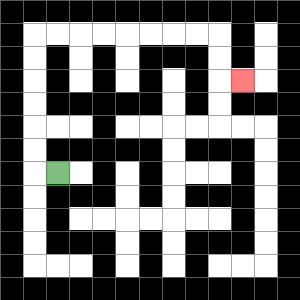{'start': '[2, 7]', 'end': '[10, 3]', 'path_directions': 'L,U,U,U,U,U,U,R,R,R,R,R,R,R,R,D,D,R', 'path_coordinates': '[[2, 7], [1, 7], [1, 6], [1, 5], [1, 4], [1, 3], [1, 2], [1, 1], [2, 1], [3, 1], [4, 1], [5, 1], [6, 1], [7, 1], [8, 1], [9, 1], [9, 2], [9, 3], [10, 3]]'}